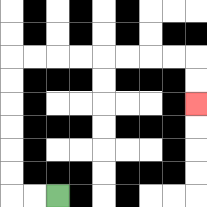{'start': '[2, 8]', 'end': '[8, 4]', 'path_directions': 'L,L,U,U,U,U,U,U,R,R,R,R,R,R,R,R,D,D', 'path_coordinates': '[[2, 8], [1, 8], [0, 8], [0, 7], [0, 6], [0, 5], [0, 4], [0, 3], [0, 2], [1, 2], [2, 2], [3, 2], [4, 2], [5, 2], [6, 2], [7, 2], [8, 2], [8, 3], [8, 4]]'}